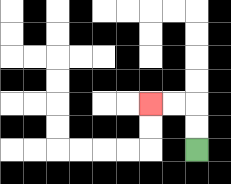{'start': '[8, 6]', 'end': '[6, 4]', 'path_directions': 'U,U,L,L', 'path_coordinates': '[[8, 6], [8, 5], [8, 4], [7, 4], [6, 4]]'}